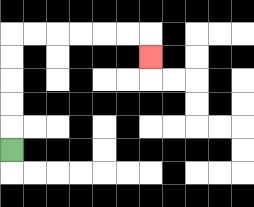{'start': '[0, 6]', 'end': '[6, 2]', 'path_directions': 'U,U,U,U,U,R,R,R,R,R,R,D', 'path_coordinates': '[[0, 6], [0, 5], [0, 4], [0, 3], [0, 2], [0, 1], [1, 1], [2, 1], [3, 1], [4, 1], [5, 1], [6, 1], [6, 2]]'}